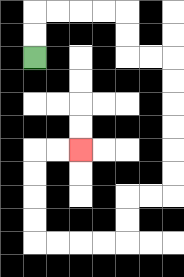{'start': '[1, 2]', 'end': '[3, 6]', 'path_directions': 'U,U,R,R,R,R,D,D,R,R,D,D,D,D,D,D,L,L,D,D,L,L,L,L,U,U,U,U,R,R', 'path_coordinates': '[[1, 2], [1, 1], [1, 0], [2, 0], [3, 0], [4, 0], [5, 0], [5, 1], [5, 2], [6, 2], [7, 2], [7, 3], [7, 4], [7, 5], [7, 6], [7, 7], [7, 8], [6, 8], [5, 8], [5, 9], [5, 10], [4, 10], [3, 10], [2, 10], [1, 10], [1, 9], [1, 8], [1, 7], [1, 6], [2, 6], [3, 6]]'}